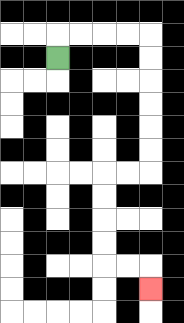{'start': '[2, 2]', 'end': '[6, 12]', 'path_directions': 'U,R,R,R,R,D,D,D,D,D,D,L,L,D,D,D,D,R,R,D', 'path_coordinates': '[[2, 2], [2, 1], [3, 1], [4, 1], [5, 1], [6, 1], [6, 2], [6, 3], [6, 4], [6, 5], [6, 6], [6, 7], [5, 7], [4, 7], [4, 8], [4, 9], [4, 10], [4, 11], [5, 11], [6, 11], [6, 12]]'}